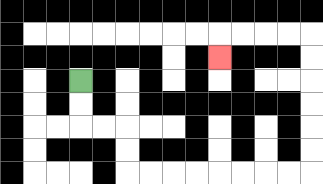{'start': '[3, 3]', 'end': '[9, 2]', 'path_directions': 'D,D,R,R,D,D,R,R,R,R,R,R,R,R,U,U,U,U,U,U,L,L,L,L,D', 'path_coordinates': '[[3, 3], [3, 4], [3, 5], [4, 5], [5, 5], [5, 6], [5, 7], [6, 7], [7, 7], [8, 7], [9, 7], [10, 7], [11, 7], [12, 7], [13, 7], [13, 6], [13, 5], [13, 4], [13, 3], [13, 2], [13, 1], [12, 1], [11, 1], [10, 1], [9, 1], [9, 2]]'}